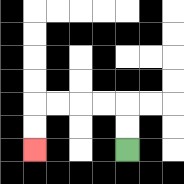{'start': '[5, 6]', 'end': '[1, 6]', 'path_directions': 'U,U,L,L,L,L,D,D', 'path_coordinates': '[[5, 6], [5, 5], [5, 4], [4, 4], [3, 4], [2, 4], [1, 4], [1, 5], [1, 6]]'}